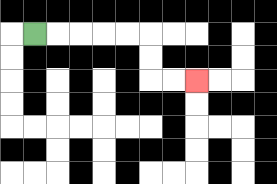{'start': '[1, 1]', 'end': '[8, 3]', 'path_directions': 'R,R,R,R,R,D,D,R,R', 'path_coordinates': '[[1, 1], [2, 1], [3, 1], [4, 1], [5, 1], [6, 1], [6, 2], [6, 3], [7, 3], [8, 3]]'}